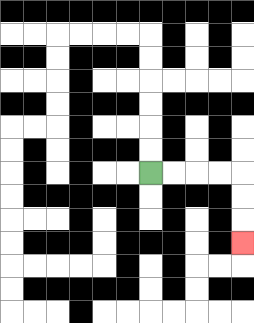{'start': '[6, 7]', 'end': '[10, 10]', 'path_directions': 'R,R,R,R,D,D,D', 'path_coordinates': '[[6, 7], [7, 7], [8, 7], [9, 7], [10, 7], [10, 8], [10, 9], [10, 10]]'}